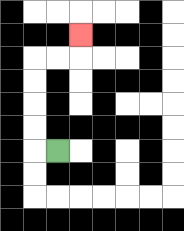{'start': '[2, 6]', 'end': '[3, 1]', 'path_directions': 'L,U,U,U,U,R,R,U', 'path_coordinates': '[[2, 6], [1, 6], [1, 5], [1, 4], [1, 3], [1, 2], [2, 2], [3, 2], [3, 1]]'}